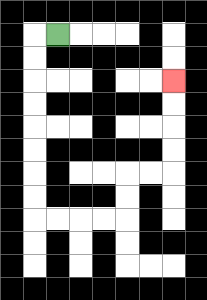{'start': '[2, 1]', 'end': '[7, 3]', 'path_directions': 'L,D,D,D,D,D,D,D,D,R,R,R,R,U,U,R,R,U,U,U,U', 'path_coordinates': '[[2, 1], [1, 1], [1, 2], [1, 3], [1, 4], [1, 5], [1, 6], [1, 7], [1, 8], [1, 9], [2, 9], [3, 9], [4, 9], [5, 9], [5, 8], [5, 7], [6, 7], [7, 7], [7, 6], [7, 5], [7, 4], [7, 3]]'}